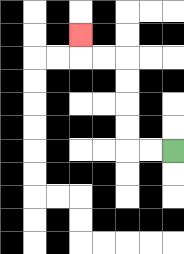{'start': '[7, 6]', 'end': '[3, 1]', 'path_directions': 'L,L,U,U,U,U,L,L,U', 'path_coordinates': '[[7, 6], [6, 6], [5, 6], [5, 5], [5, 4], [5, 3], [5, 2], [4, 2], [3, 2], [3, 1]]'}